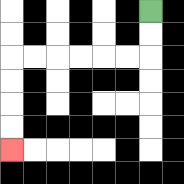{'start': '[6, 0]', 'end': '[0, 6]', 'path_directions': 'D,D,L,L,L,L,L,L,D,D,D,D', 'path_coordinates': '[[6, 0], [6, 1], [6, 2], [5, 2], [4, 2], [3, 2], [2, 2], [1, 2], [0, 2], [0, 3], [0, 4], [0, 5], [0, 6]]'}